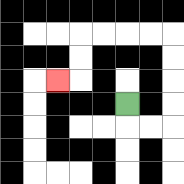{'start': '[5, 4]', 'end': '[2, 3]', 'path_directions': 'D,R,R,U,U,U,U,L,L,L,L,D,D,L', 'path_coordinates': '[[5, 4], [5, 5], [6, 5], [7, 5], [7, 4], [7, 3], [7, 2], [7, 1], [6, 1], [5, 1], [4, 1], [3, 1], [3, 2], [3, 3], [2, 3]]'}